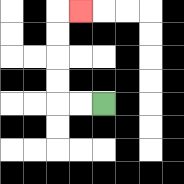{'start': '[4, 4]', 'end': '[3, 0]', 'path_directions': 'L,L,U,U,U,U,R', 'path_coordinates': '[[4, 4], [3, 4], [2, 4], [2, 3], [2, 2], [2, 1], [2, 0], [3, 0]]'}